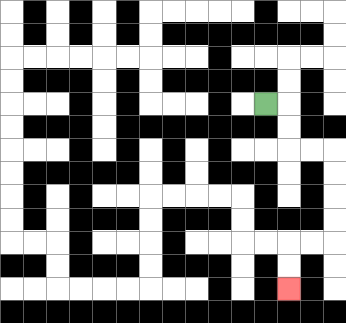{'start': '[11, 4]', 'end': '[12, 12]', 'path_directions': 'R,D,D,R,R,D,D,D,D,L,L,D,D', 'path_coordinates': '[[11, 4], [12, 4], [12, 5], [12, 6], [13, 6], [14, 6], [14, 7], [14, 8], [14, 9], [14, 10], [13, 10], [12, 10], [12, 11], [12, 12]]'}